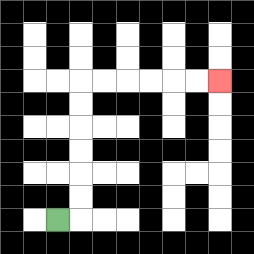{'start': '[2, 9]', 'end': '[9, 3]', 'path_directions': 'R,U,U,U,U,U,U,R,R,R,R,R,R', 'path_coordinates': '[[2, 9], [3, 9], [3, 8], [3, 7], [3, 6], [3, 5], [3, 4], [3, 3], [4, 3], [5, 3], [6, 3], [7, 3], [8, 3], [9, 3]]'}